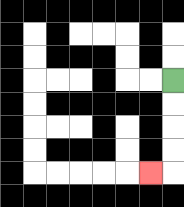{'start': '[7, 3]', 'end': '[6, 7]', 'path_directions': 'D,D,D,D,L', 'path_coordinates': '[[7, 3], [7, 4], [7, 5], [7, 6], [7, 7], [6, 7]]'}